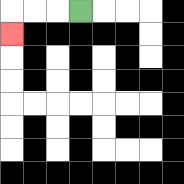{'start': '[3, 0]', 'end': '[0, 1]', 'path_directions': 'L,L,L,D', 'path_coordinates': '[[3, 0], [2, 0], [1, 0], [0, 0], [0, 1]]'}